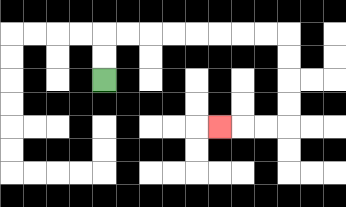{'start': '[4, 3]', 'end': '[9, 5]', 'path_directions': 'U,U,R,R,R,R,R,R,R,R,D,D,D,D,L,L,L', 'path_coordinates': '[[4, 3], [4, 2], [4, 1], [5, 1], [6, 1], [7, 1], [8, 1], [9, 1], [10, 1], [11, 1], [12, 1], [12, 2], [12, 3], [12, 4], [12, 5], [11, 5], [10, 5], [9, 5]]'}